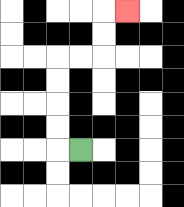{'start': '[3, 6]', 'end': '[5, 0]', 'path_directions': 'L,U,U,U,U,R,R,U,U,R', 'path_coordinates': '[[3, 6], [2, 6], [2, 5], [2, 4], [2, 3], [2, 2], [3, 2], [4, 2], [4, 1], [4, 0], [5, 0]]'}